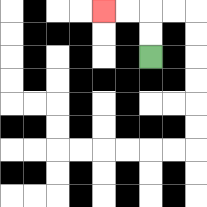{'start': '[6, 2]', 'end': '[4, 0]', 'path_directions': 'U,U,L,L', 'path_coordinates': '[[6, 2], [6, 1], [6, 0], [5, 0], [4, 0]]'}